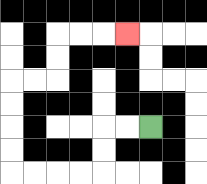{'start': '[6, 5]', 'end': '[5, 1]', 'path_directions': 'L,L,D,D,L,L,L,L,U,U,U,U,R,R,U,U,R,R,R', 'path_coordinates': '[[6, 5], [5, 5], [4, 5], [4, 6], [4, 7], [3, 7], [2, 7], [1, 7], [0, 7], [0, 6], [0, 5], [0, 4], [0, 3], [1, 3], [2, 3], [2, 2], [2, 1], [3, 1], [4, 1], [5, 1]]'}